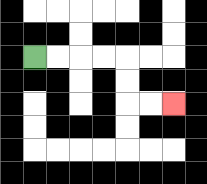{'start': '[1, 2]', 'end': '[7, 4]', 'path_directions': 'R,R,R,R,D,D,R,R', 'path_coordinates': '[[1, 2], [2, 2], [3, 2], [4, 2], [5, 2], [5, 3], [5, 4], [6, 4], [7, 4]]'}